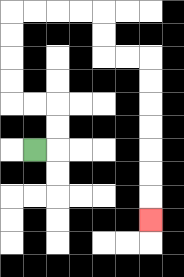{'start': '[1, 6]', 'end': '[6, 9]', 'path_directions': 'R,U,U,L,L,U,U,U,U,R,R,R,R,D,D,R,R,D,D,D,D,D,D,D', 'path_coordinates': '[[1, 6], [2, 6], [2, 5], [2, 4], [1, 4], [0, 4], [0, 3], [0, 2], [0, 1], [0, 0], [1, 0], [2, 0], [3, 0], [4, 0], [4, 1], [4, 2], [5, 2], [6, 2], [6, 3], [6, 4], [6, 5], [6, 6], [6, 7], [6, 8], [6, 9]]'}